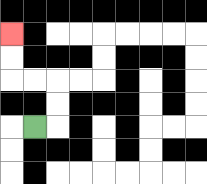{'start': '[1, 5]', 'end': '[0, 1]', 'path_directions': 'R,U,U,L,L,U,U', 'path_coordinates': '[[1, 5], [2, 5], [2, 4], [2, 3], [1, 3], [0, 3], [0, 2], [0, 1]]'}